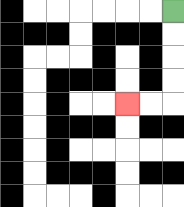{'start': '[7, 0]', 'end': '[5, 4]', 'path_directions': 'D,D,D,D,L,L', 'path_coordinates': '[[7, 0], [7, 1], [7, 2], [7, 3], [7, 4], [6, 4], [5, 4]]'}